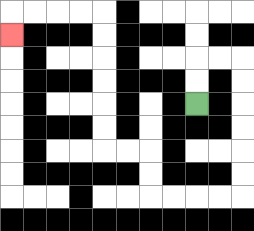{'start': '[8, 4]', 'end': '[0, 1]', 'path_directions': 'U,U,R,R,D,D,D,D,D,D,L,L,L,L,U,U,L,L,U,U,U,U,U,U,L,L,L,L,D', 'path_coordinates': '[[8, 4], [8, 3], [8, 2], [9, 2], [10, 2], [10, 3], [10, 4], [10, 5], [10, 6], [10, 7], [10, 8], [9, 8], [8, 8], [7, 8], [6, 8], [6, 7], [6, 6], [5, 6], [4, 6], [4, 5], [4, 4], [4, 3], [4, 2], [4, 1], [4, 0], [3, 0], [2, 0], [1, 0], [0, 0], [0, 1]]'}